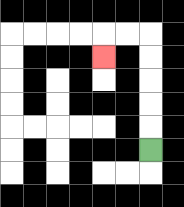{'start': '[6, 6]', 'end': '[4, 2]', 'path_directions': 'U,U,U,U,U,L,L,D', 'path_coordinates': '[[6, 6], [6, 5], [6, 4], [6, 3], [6, 2], [6, 1], [5, 1], [4, 1], [4, 2]]'}